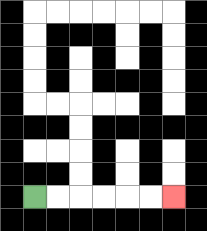{'start': '[1, 8]', 'end': '[7, 8]', 'path_directions': 'R,R,R,R,R,R', 'path_coordinates': '[[1, 8], [2, 8], [3, 8], [4, 8], [5, 8], [6, 8], [7, 8]]'}